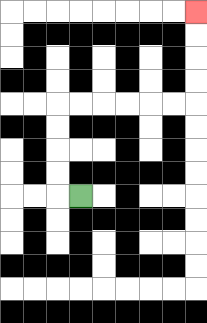{'start': '[3, 8]', 'end': '[8, 0]', 'path_directions': 'L,U,U,U,U,R,R,R,R,R,R,U,U,U,U', 'path_coordinates': '[[3, 8], [2, 8], [2, 7], [2, 6], [2, 5], [2, 4], [3, 4], [4, 4], [5, 4], [6, 4], [7, 4], [8, 4], [8, 3], [8, 2], [8, 1], [8, 0]]'}